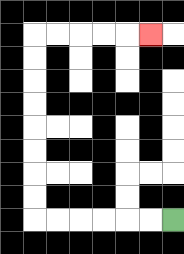{'start': '[7, 9]', 'end': '[6, 1]', 'path_directions': 'L,L,L,L,L,L,U,U,U,U,U,U,U,U,R,R,R,R,R', 'path_coordinates': '[[7, 9], [6, 9], [5, 9], [4, 9], [3, 9], [2, 9], [1, 9], [1, 8], [1, 7], [1, 6], [1, 5], [1, 4], [1, 3], [1, 2], [1, 1], [2, 1], [3, 1], [4, 1], [5, 1], [6, 1]]'}